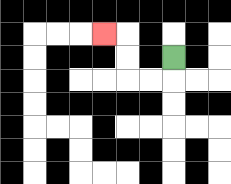{'start': '[7, 2]', 'end': '[4, 1]', 'path_directions': 'D,L,L,U,U,L', 'path_coordinates': '[[7, 2], [7, 3], [6, 3], [5, 3], [5, 2], [5, 1], [4, 1]]'}